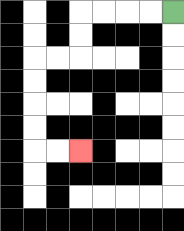{'start': '[7, 0]', 'end': '[3, 6]', 'path_directions': 'L,L,L,L,D,D,L,L,D,D,D,D,R,R', 'path_coordinates': '[[7, 0], [6, 0], [5, 0], [4, 0], [3, 0], [3, 1], [3, 2], [2, 2], [1, 2], [1, 3], [1, 4], [1, 5], [1, 6], [2, 6], [3, 6]]'}